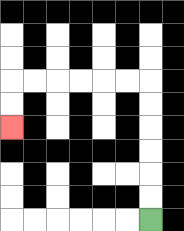{'start': '[6, 9]', 'end': '[0, 5]', 'path_directions': 'U,U,U,U,U,U,L,L,L,L,L,L,D,D', 'path_coordinates': '[[6, 9], [6, 8], [6, 7], [6, 6], [6, 5], [6, 4], [6, 3], [5, 3], [4, 3], [3, 3], [2, 3], [1, 3], [0, 3], [0, 4], [0, 5]]'}